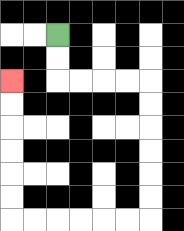{'start': '[2, 1]', 'end': '[0, 3]', 'path_directions': 'D,D,R,R,R,R,D,D,D,D,D,D,L,L,L,L,L,L,U,U,U,U,U,U', 'path_coordinates': '[[2, 1], [2, 2], [2, 3], [3, 3], [4, 3], [5, 3], [6, 3], [6, 4], [6, 5], [6, 6], [6, 7], [6, 8], [6, 9], [5, 9], [4, 9], [3, 9], [2, 9], [1, 9], [0, 9], [0, 8], [0, 7], [0, 6], [0, 5], [0, 4], [0, 3]]'}